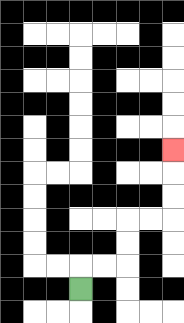{'start': '[3, 12]', 'end': '[7, 6]', 'path_directions': 'U,R,R,U,U,R,R,U,U,U', 'path_coordinates': '[[3, 12], [3, 11], [4, 11], [5, 11], [5, 10], [5, 9], [6, 9], [7, 9], [7, 8], [7, 7], [7, 6]]'}